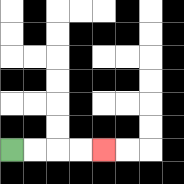{'start': '[0, 6]', 'end': '[4, 6]', 'path_directions': 'R,R,R,R', 'path_coordinates': '[[0, 6], [1, 6], [2, 6], [3, 6], [4, 6]]'}